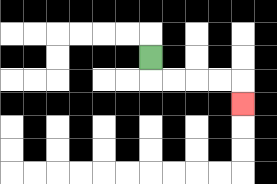{'start': '[6, 2]', 'end': '[10, 4]', 'path_directions': 'D,R,R,R,R,D', 'path_coordinates': '[[6, 2], [6, 3], [7, 3], [8, 3], [9, 3], [10, 3], [10, 4]]'}